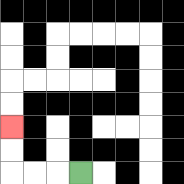{'start': '[3, 7]', 'end': '[0, 5]', 'path_directions': 'L,L,L,U,U', 'path_coordinates': '[[3, 7], [2, 7], [1, 7], [0, 7], [0, 6], [0, 5]]'}